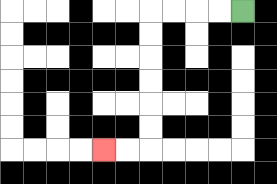{'start': '[10, 0]', 'end': '[4, 6]', 'path_directions': 'L,L,L,L,D,D,D,D,D,D,L,L', 'path_coordinates': '[[10, 0], [9, 0], [8, 0], [7, 0], [6, 0], [6, 1], [6, 2], [6, 3], [6, 4], [6, 5], [6, 6], [5, 6], [4, 6]]'}